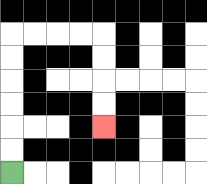{'start': '[0, 7]', 'end': '[4, 5]', 'path_directions': 'U,U,U,U,U,U,R,R,R,R,D,D,D,D', 'path_coordinates': '[[0, 7], [0, 6], [0, 5], [0, 4], [0, 3], [0, 2], [0, 1], [1, 1], [2, 1], [3, 1], [4, 1], [4, 2], [4, 3], [4, 4], [4, 5]]'}